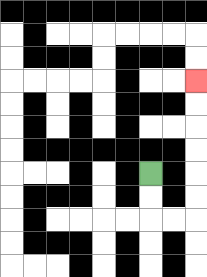{'start': '[6, 7]', 'end': '[8, 3]', 'path_directions': 'D,D,R,R,U,U,U,U,U,U', 'path_coordinates': '[[6, 7], [6, 8], [6, 9], [7, 9], [8, 9], [8, 8], [8, 7], [8, 6], [8, 5], [8, 4], [8, 3]]'}